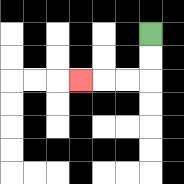{'start': '[6, 1]', 'end': '[3, 3]', 'path_directions': 'D,D,L,L,L', 'path_coordinates': '[[6, 1], [6, 2], [6, 3], [5, 3], [4, 3], [3, 3]]'}